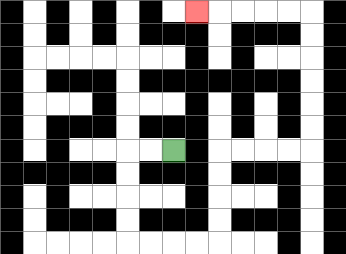{'start': '[7, 6]', 'end': '[8, 0]', 'path_directions': 'L,L,D,D,D,D,R,R,R,R,U,U,U,U,R,R,R,R,U,U,U,U,U,U,L,L,L,L,L', 'path_coordinates': '[[7, 6], [6, 6], [5, 6], [5, 7], [5, 8], [5, 9], [5, 10], [6, 10], [7, 10], [8, 10], [9, 10], [9, 9], [9, 8], [9, 7], [9, 6], [10, 6], [11, 6], [12, 6], [13, 6], [13, 5], [13, 4], [13, 3], [13, 2], [13, 1], [13, 0], [12, 0], [11, 0], [10, 0], [9, 0], [8, 0]]'}